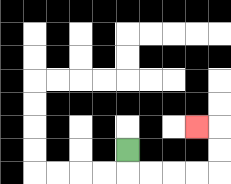{'start': '[5, 6]', 'end': '[8, 5]', 'path_directions': 'D,R,R,R,R,U,U,L', 'path_coordinates': '[[5, 6], [5, 7], [6, 7], [7, 7], [8, 7], [9, 7], [9, 6], [9, 5], [8, 5]]'}